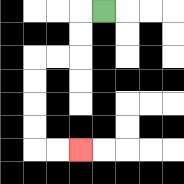{'start': '[4, 0]', 'end': '[3, 6]', 'path_directions': 'L,D,D,L,L,D,D,D,D,R,R', 'path_coordinates': '[[4, 0], [3, 0], [3, 1], [3, 2], [2, 2], [1, 2], [1, 3], [1, 4], [1, 5], [1, 6], [2, 6], [3, 6]]'}